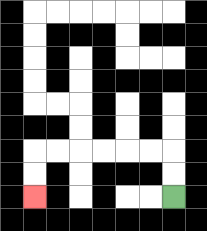{'start': '[7, 8]', 'end': '[1, 8]', 'path_directions': 'U,U,L,L,L,L,L,L,D,D', 'path_coordinates': '[[7, 8], [7, 7], [7, 6], [6, 6], [5, 6], [4, 6], [3, 6], [2, 6], [1, 6], [1, 7], [1, 8]]'}